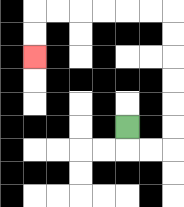{'start': '[5, 5]', 'end': '[1, 2]', 'path_directions': 'D,R,R,U,U,U,U,U,U,L,L,L,L,L,L,D,D', 'path_coordinates': '[[5, 5], [5, 6], [6, 6], [7, 6], [7, 5], [7, 4], [7, 3], [7, 2], [7, 1], [7, 0], [6, 0], [5, 0], [4, 0], [3, 0], [2, 0], [1, 0], [1, 1], [1, 2]]'}